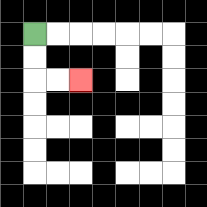{'start': '[1, 1]', 'end': '[3, 3]', 'path_directions': 'D,D,R,R', 'path_coordinates': '[[1, 1], [1, 2], [1, 3], [2, 3], [3, 3]]'}